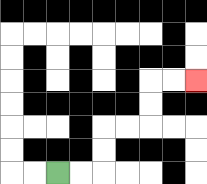{'start': '[2, 7]', 'end': '[8, 3]', 'path_directions': 'R,R,U,U,R,R,U,U,R,R', 'path_coordinates': '[[2, 7], [3, 7], [4, 7], [4, 6], [4, 5], [5, 5], [6, 5], [6, 4], [6, 3], [7, 3], [8, 3]]'}